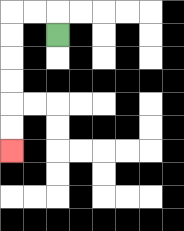{'start': '[2, 1]', 'end': '[0, 6]', 'path_directions': 'U,L,L,D,D,D,D,D,D', 'path_coordinates': '[[2, 1], [2, 0], [1, 0], [0, 0], [0, 1], [0, 2], [0, 3], [0, 4], [0, 5], [0, 6]]'}